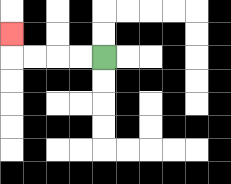{'start': '[4, 2]', 'end': '[0, 1]', 'path_directions': 'L,L,L,L,U', 'path_coordinates': '[[4, 2], [3, 2], [2, 2], [1, 2], [0, 2], [0, 1]]'}